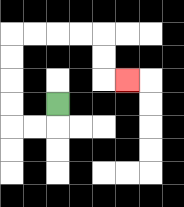{'start': '[2, 4]', 'end': '[5, 3]', 'path_directions': 'D,L,L,U,U,U,U,R,R,R,R,D,D,R', 'path_coordinates': '[[2, 4], [2, 5], [1, 5], [0, 5], [0, 4], [0, 3], [0, 2], [0, 1], [1, 1], [2, 1], [3, 1], [4, 1], [4, 2], [4, 3], [5, 3]]'}